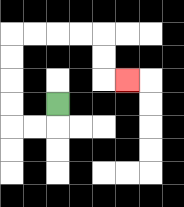{'start': '[2, 4]', 'end': '[5, 3]', 'path_directions': 'D,L,L,U,U,U,U,R,R,R,R,D,D,R', 'path_coordinates': '[[2, 4], [2, 5], [1, 5], [0, 5], [0, 4], [0, 3], [0, 2], [0, 1], [1, 1], [2, 1], [3, 1], [4, 1], [4, 2], [4, 3], [5, 3]]'}